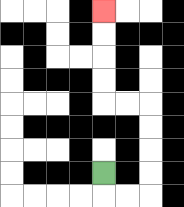{'start': '[4, 7]', 'end': '[4, 0]', 'path_directions': 'D,R,R,U,U,U,U,L,L,U,U,U,U', 'path_coordinates': '[[4, 7], [4, 8], [5, 8], [6, 8], [6, 7], [6, 6], [6, 5], [6, 4], [5, 4], [4, 4], [4, 3], [4, 2], [4, 1], [4, 0]]'}